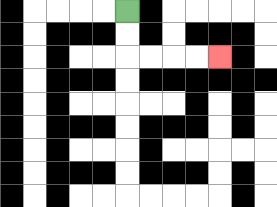{'start': '[5, 0]', 'end': '[9, 2]', 'path_directions': 'D,D,R,R,R,R', 'path_coordinates': '[[5, 0], [5, 1], [5, 2], [6, 2], [7, 2], [8, 2], [9, 2]]'}